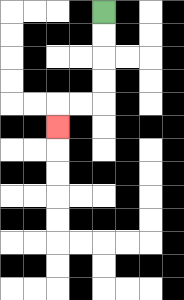{'start': '[4, 0]', 'end': '[2, 5]', 'path_directions': 'D,D,D,D,L,L,D', 'path_coordinates': '[[4, 0], [4, 1], [4, 2], [4, 3], [4, 4], [3, 4], [2, 4], [2, 5]]'}